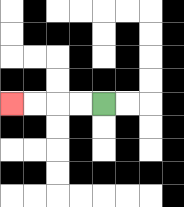{'start': '[4, 4]', 'end': '[0, 4]', 'path_directions': 'L,L,L,L', 'path_coordinates': '[[4, 4], [3, 4], [2, 4], [1, 4], [0, 4]]'}